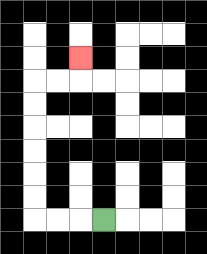{'start': '[4, 9]', 'end': '[3, 2]', 'path_directions': 'L,L,L,U,U,U,U,U,U,R,R,U', 'path_coordinates': '[[4, 9], [3, 9], [2, 9], [1, 9], [1, 8], [1, 7], [1, 6], [1, 5], [1, 4], [1, 3], [2, 3], [3, 3], [3, 2]]'}